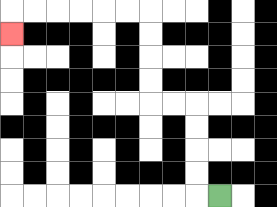{'start': '[9, 8]', 'end': '[0, 1]', 'path_directions': 'L,U,U,U,U,L,L,U,U,U,U,L,L,L,L,L,L,D', 'path_coordinates': '[[9, 8], [8, 8], [8, 7], [8, 6], [8, 5], [8, 4], [7, 4], [6, 4], [6, 3], [6, 2], [6, 1], [6, 0], [5, 0], [4, 0], [3, 0], [2, 0], [1, 0], [0, 0], [0, 1]]'}